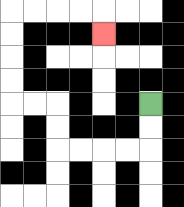{'start': '[6, 4]', 'end': '[4, 1]', 'path_directions': 'D,D,L,L,L,L,U,U,L,L,U,U,U,U,R,R,R,R,D', 'path_coordinates': '[[6, 4], [6, 5], [6, 6], [5, 6], [4, 6], [3, 6], [2, 6], [2, 5], [2, 4], [1, 4], [0, 4], [0, 3], [0, 2], [0, 1], [0, 0], [1, 0], [2, 0], [3, 0], [4, 0], [4, 1]]'}